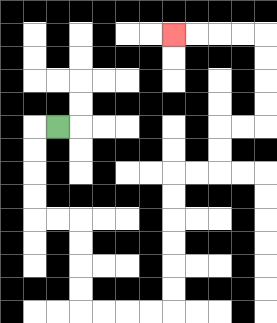{'start': '[2, 5]', 'end': '[7, 1]', 'path_directions': 'L,D,D,D,D,R,R,D,D,D,D,R,R,R,R,U,U,U,U,U,U,R,R,U,U,R,R,U,U,U,U,L,L,L,L', 'path_coordinates': '[[2, 5], [1, 5], [1, 6], [1, 7], [1, 8], [1, 9], [2, 9], [3, 9], [3, 10], [3, 11], [3, 12], [3, 13], [4, 13], [5, 13], [6, 13], [7, 13], [7, 12], [7, 11], [7, 10], [7, 9], [7, 8], [7, 7], [8, 7], [9, 7], [9, 6], [9, 5], [10, 5], [11, 5], [11, 4], [11, 3], [11, 2], [11, 1], [10, 1], [9, 1], [8, 1], [7, 1]]'}